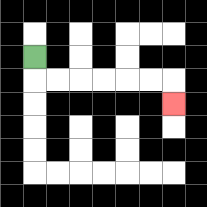{'start': '[1, 2]', 'end': '[7, 4]', 'path_directions': 'D,R,R,R,R,R,R,D', 'path_coordinates': '[[1, 2], [1, 3], [2, 3], [3, 3], [4, 3], [5, 3], [6, 3], [7, 3], [7, 4]]'}